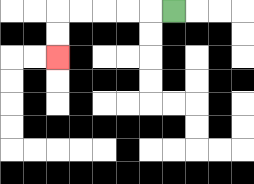{'start': '[7, 0]', 'end': '[2, 2]', 'path_directions': 'L,L,L,L,L,D,D', 'path_coordinates': '[[7, 0], [6, 0], [5, 0], [4, 0], [3, 0], [2, 0], [2, 1], [2, 2]]'}